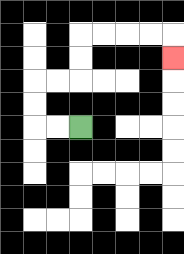{'start': '[3, 5]', 'end': '[7, 2]', 'path_directions': 'L,L,U,U,R,R,U,U,R,R,R,R,D', 'path_coordinates': '[[3, 5], [2, 5], [1, 5], [1, 4], [1, 3], [2, 3], [3, 3], [3, 2], [3, 1], [4, 1], [5, 1], [6, 1], [7, 1], [7, 2]]'}